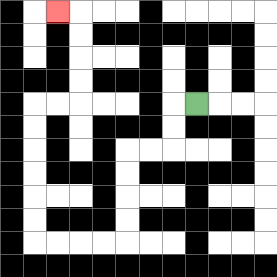{'start': '[8, 4]', 'end': '[2, 0]', 'path_directions': 'L,D,D,L,L,D,D,D,D,L,L,L,L,U,U,U,U,U,U,R,R,U,U,U,U,L', 'path_coordinates': '[[8, 4], [7, 4], [7, 5], [7, 6], [6, 6], [5, 6], [5, 7], [5, 8], [5, 9], [5, 10], [4, 10], [3, 10], [2, 10], [1, 10], [1, 9], [1, 8], [1, 7], [1, 6], [1, 5], [1, 4], [2, 4], [3, 4], [3, 3], [3, 2], [3, 1], [3, 0], [2, 0]]'}